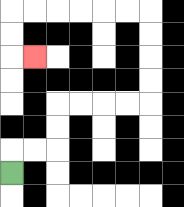{'start': '[0, 7]', 'end': '[1, 2]', 'path_directions': 'U,R,R,U,U,R,R,R,R,U,U,U,U,L,L,L,L,L,L,D,D,R', 'path_coordinates': '[[0, 7], [0, 6], [1, 6], [2, 6], [2, 5], [2, 4], [3, 4], [4, 4], [5, 4], [6, 4], [6, 3], [6, 2], [6, 1], [6, 0], [5, 0], [4, 0], [3, 0], [2, 0], [1, 0], [0, 0], [0, 1], [0, 2], [1, 2]]'}